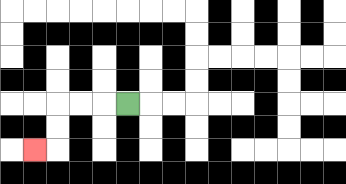{'start': '[5, 4]', 'end': '[1, 6]', 'path_directions': 'L,L,L,D,D,L', 'path_coordinates': '[[5, 4], [4, 4], [3, 4], [2, 4], [2, 5], [2, 6], [1, 6]]'}